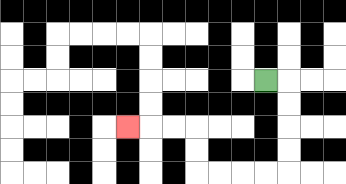{'start': '[11, 3]', 'end': '[5, 5]', 'path_directions': 'R,D,D,D,D,L,L,L,L,U,U,L,L,L', 'path_coordinates': '[[11, 3], [12, 3], [12, 4], [12, 5], [12, 6], [12, 7], [11, 7], [10, 7], [9, 7], [8, 7], [8, 6], [8, 5], [7, 5], [6, 5], [5, 5]]'}